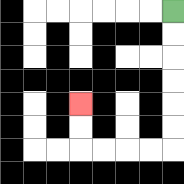{'start': '[7, 0]', 'end': '[3, 4]', 'path_directions': 'D,D,D,D,D,D,L,L,L,L,U,U', 'path_coordinates': '[[7, 0], [7, 1], [7, 2], [7, 3], [7, 4], [7, 5], [7, 6], [6, 6], [5, 6], [4, 6], [3, 6], [3, 5], [3, 4]]'}